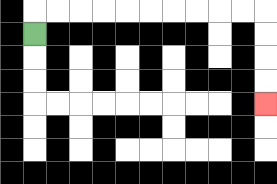{'start': '[1, 1]', 'end': '[11, 4]', 'path_directions': 'U,R,R,R,R,R,R,R,R,R,R,D,D,D,D', 'path_coordinates': '[[1, 1], [1, 0], [2, 0], [3, 0], [4, 0], [5, 0], [6, 0], [7, 0], [8, 0], [9, 0], [10, 0], [11, 0], [11, 1], [11, 2], [11, 3], [11, 4]]'}